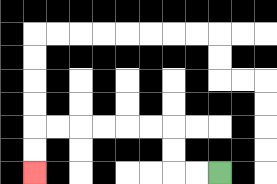{'start': '[9, 7]', 'end': '[1, 7]', 'path_directions': 'L,L,U,U,L,L,L,L,L,L,D,D', 'path_coordinates': '[[9, 7], [8, 7], [7, 7], [7, 6], [7, 5], [6, 5], [5, 5], [4, 5], [3, 5], [2, 5], [1, 5], [1, 6], [1, 7]]'}